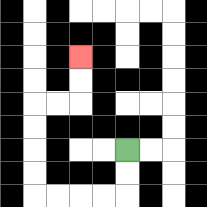{'start': '[5, 6]', 'end': '[3, 2]', 'path_directions': 'D,D,L,L,L,L,U,U,U,U,R,R,U,U', 'path_coordinates': '[[5, 6], [5, 7], [5, 8], [4, 8], [3, 8], [2, 8], [1, 8], [1, 7], [1, 6], [1, 5], [1, 4], [2, 4], [3, 4], [3, 3], [3, 2]]'}